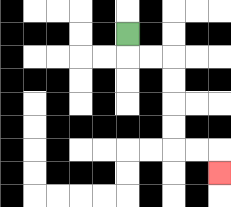{'start': '[5, 1]', 'end': '[9, 7]', 'path_directions': 'D,R,R,D,D,D,D,R,R,D', 'path_coordinates': '[[5, 1], [5, 2], [6, 2], [7, 2], [7, 3], [7, 4], [7, 5], [7, 6], [8, 6], [9, 6], [9, 7]]'}